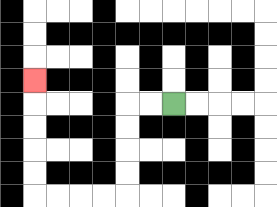{'start': '[7, 4]', 'end': '[1, 3]', 'path_directions': 'L,L,D,D,D,D,L,L,L,L,U,U,U,U,U', 'path_coordinates': '[[7, 4], [6, 4], [5, 4], [5, 5], [5, 6], [5, 7], [5, 8], [4, 8], [3, 8], [2, 8], [1, 8], [1, 7], [1, 6], [1, 5], [1, 4], [1, 3]]'}